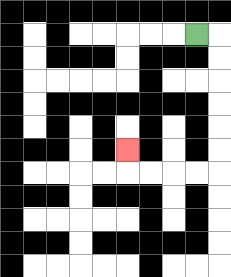{'start': '[8, 1]', 'end': '[5, 6]', 'path_directions': 'R,D,D,D,D,D,D,L,L,L,L,U', 'path_coordinates': '[[8, 1], [9, 1], [9, 2], [9, 3], [9, 4], [9, 5], [9, 6], [9, 7], [8, 7], [7, 7], [6, 7], [5, 7], [5, 6]]'}